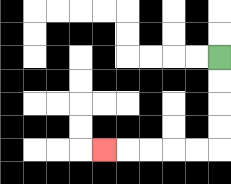{'start': '[9, 2]', 'end': '[4, 6]', 'path_directions': 'D,D,D,D,L,L,L,L,L', 'path_coordinates': '[[9, 2], [9, 3], [9, 4], [9, 5], [9, 6], [8, 6], [7, 6], [6, 6], [5, 6], [4, 6]]'}